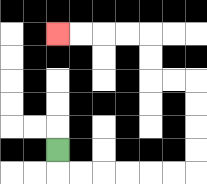{'start': '[2, 6]', 'end': '[2, 1]', 'path_directions': 'D,R,R,R,R,R,R,U,U,U,U,L,L,U,U,L,L,L,L', 'path_coordinates': '[[2, 6], [2, 7], [3, 7], [4, 7], [5, 7], [6, 7], [7, 7], [8, 7], [8, 6], [8, 5], [8, 4], [8, 3], [7, 3], [6, 3], [6, 2], [6, 1], [5, 1], [4, 1], [3, 1], [2, 1]]'}